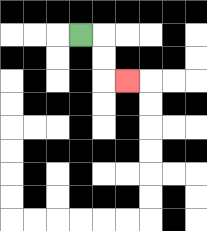{'start': '[3, 1]', 'end': '[5, 3]', 'path_directions': 'R,D,D,R', 'path_coordinates': '[[3, 1], [4, 1], [4, 2], [4, 3], [5, 3]]'}